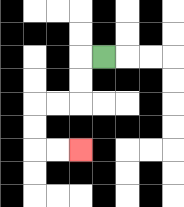{'start': '[4, 2]', 'end': '[3, 6]', 'path_directions': 'L,D,D,L,L,D,D,R,R', 'path_coordinates': '[[4, 2], [3, 2], [3, 3], [3, 4], [2, 4], [1, 4], [1, 5], [1, 6], [2, 6], [3, 6]]'}